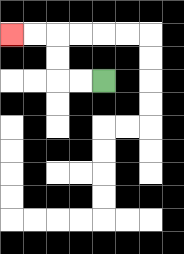{'start': '[4, 3]', 'end': '[0, 1]', 'path_directions': 'L,L,U,U,L,L', 'path_coordinates': '[[4, 3], [3, 3], [2, 3], [2, 2], [2, 1], [1, 1], [0, 1]]'}